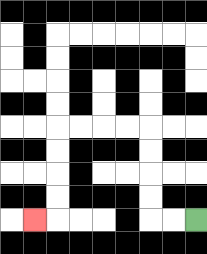{'start': '[8, 9]', 'end': '[1, 9]', 'path_directions': 'L,L,U,U,U,U,L,L,L,L,D,D,D,D,L', 'path_coordinates': '[[8, 9], [7, 9], [6, 9], [6, 8], [6, 7], [6, 6], [6, 5], [5, 5], [4, 5], [3, 5], [2, 5], [2, 6], [2, 7], [2, 8], [2, 9], [1, 9]]'}